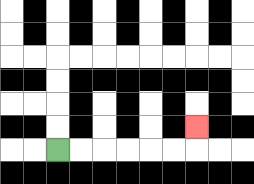{'start': '[2, 6]', 'end': '[8, 5]', 'path_directions': 'R,R,R,R,R,R,U', 'path_coordinates': '[[2, 6], [3, 6], [4, 6], [5, 6], [6, 6], [7, 6], [8, 6], [8, 5]]'}